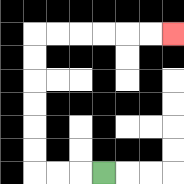{'start': '[4, 7]', 'end': '[7, 1]', 'path_directions': 'L,L,L,U,U,U,U,U,U,R,R,R,R,R,R', 'path_coordinates': '[[4, 7], [3, 7], [2, 7], [1, 7], [1, 6], [1, 5], [1, 4], [1, 3], [1, 2], [1, 1], [2, 1], [3, 1], [4, 1], [5, 1], [6, 1], [7, 1]]'}